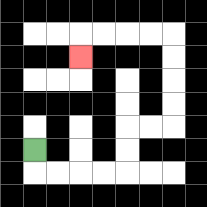{'start': '[1, 6]', 'end': '[3, 2]', 'path_directions': 'D,R,R,R,R,U,U,R,R,U,U,U,U,L,L,L,L,D', 'path_coordinates': '[[1, 6], [1, 7], [2, 7], [3, 7], [4, 7], [5, 7], [5, 6], [5, 5], [6, 5], [7, 5], [7, 4], [7, 3], [7, 2], [7, 1], [6, 1], [5, 1], [4, 1], [3, 1], [3, 2]]'}